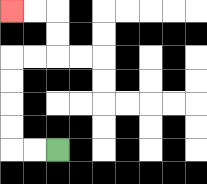{'start': '[2, 6]', 'end': '[0, 0]', 'path_directions': 'L,L,U,U,U,U,R,R,U,U,L,L', 'path_coordinates': '[[2, 6], [1, 6], [0, 6], [0, 5], [0, 4], [0, 3], [0, 2], [1, 2], [2, 2], [2, 1], [2, 0], [1, 0], [0, 0]]'}